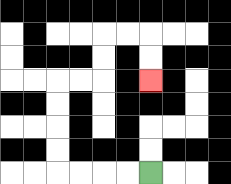{'start': '[6, 7]', 'end': '[6, 3]', 'path_directions': 'L,L,L,L,U,U,U,U,R,R,U,U,R,R,D,D', 'path_coordinates': '[[6, 7], [5, 7], [4, 7], [3, 7], [2, 7], [2, 6], [2, 5], [2, 4], [2, 3], [3, 3], [4, 3], [4, 2], [4, 1], [5, 1], [6, 1], [6, 2], [6, 3]]'}